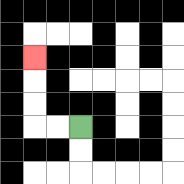{'start': '[3, 5]', 'end': '[1, 2]', 'path_directions': 'L,L,U,U,U', 'path_coordinates': '[[3, 5], [2, 5], [1, 5], [1, 4], [1, 3], [1, 2]]'}